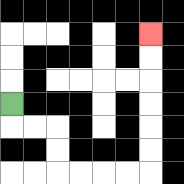{'start': '[0, 4]', 'end': '[6, 1]', 'path_directions': 'D,R,R,D,D,R,R,R,R,U,U,U,U,U,U', 'path_coordinates': '[[0, 4], [0, 5], [1, 5], [2, 5], [2, 6], [2, 7], [3, 7], [4, 7], [5, 7], [6, 7], [6, 6], [6, 5], [6, 4], [6, 3], [6, 2], [6, 1]]'}